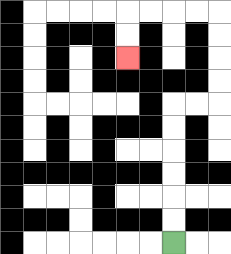{'start': '[7, 10]', 'end': '[5, 2]', 'path_directions': 'U,U,U,U,U,U,R,R,U,U,U,U,L,L,L,L,D,D', 'path_coordinates': '[[7, 10], [7, 9], [7, 8], [7, 7], [7, 6], [7, 5], [7, 4], [8, 4], [9, 4], [9, 3], [9, 2], [9, 1], [9, 0], [8, 0], [7, 0], [6, 0], [5, 0], [5, 1], [5, 2]]'}